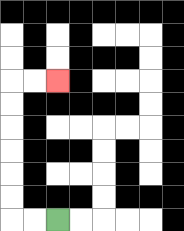{'start': '[2, 9]', 'end': '[2, 3]', 'path_directions': 'L,L,U,U,U,U,U,U,R,R', 'path_coordinates': '[[2, 9], [1, 9], [0, 9], [0, 8], [0, 7], [0, 6], [0, 5], [0, 4], [0, 3], [1, 3], [2, 3]]'}